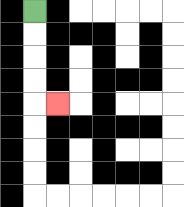{'start': '[1, 0]', 'end': '[2, 4]', 'path_directions': 'D,D,D,D,R', 'path_coordinates': '[[1, 0], [1, 1], [1, 2], [1, 3], [1, 4], [2, 4]]'}